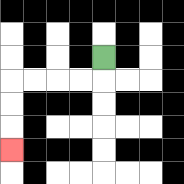{'start': '[4, 2]', 'end': '[0, 6]', 'path_directions': 'D,L,L,L,L,D,D,D', 'path_coordinates': '[[4, 2], [4, 3], [3, 3], [2, 3], [1, 3], [0, 3], [0, 4], [0, 5], [0, 6]]'}